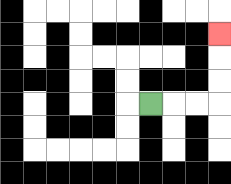{'start': '[6, 4]', 'end': '[9, 1]', 'path_directions': 'R,R,R,U,U,U', 'path_coordinates': '[[6, 4], [7, 4], [8, 4], [9, 4], [9, 3], [9, 2], [9, 1]]'}